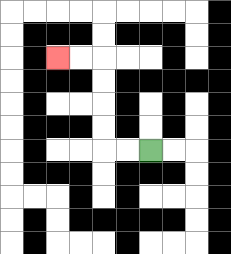{'start': '[6, 6]', 'end': '[2, 2]', 'path_directions': 'L,L,U,U,U,U,L,L', 'path_coordinates': '[[6, 6], [5, 6], [4, 6], [4, 5], [4, 4], [4, 3], [4, 2], [3, 2], [2, 2]]'}